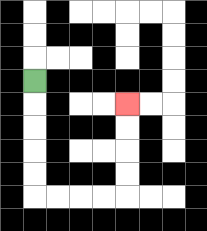{'start': '[1, 3]', 'end': '[5, 4]', 'path_directions': 'D,D,D,D,D,R,R,R,R,U,U,U,U', 'path_coordinates': '[[1, 3], [1, 4], [1, 5], [1, 6], [1, 7], [1, 8], [2, 8], [3, 8], [4, 8], [5, 8], [5, 7], [5, 6], [5, 5], [5, 4]]'}